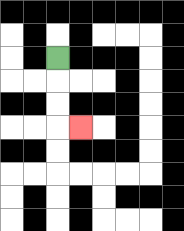{'start': '[2, 2]', 'end': '[3, 5]', 'path_directions': 'D,D,D,R', 'path_coordinates': '[[2, 2], [2, 3], [2, 4], [2, 5], [3, 5]]'}